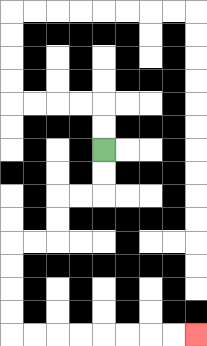{'start': '[4, 6]', 'end': '[8, 14]', 'path_directions': 'D,D,L,L,D,D,L,L,D,D,D,D,R,R,R,R,R,R,R,R', 'path_coordinates': '[[4, 6], [4, 7], [4, 8], [3, 8], [2, 8], [2, 9], [2, 10], [1, 10], [0, 10], [0, 11], [0, 12], [0, 13], [0, 14], [1, 14], [2, 14], [3, 14], [4, 14], [5, 14], [6, 14], [7, 14], [8, 14]]'}